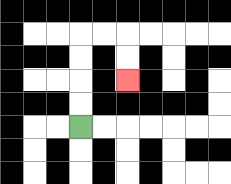{'start': '[3, 5]', 'end': '[5, 3]', 'path_directions': 'U,U,U,U,R,R,D,D', 'path_coordinates': '[[3, 5], [3, 4], [3, 3], [3, 2], [3, 1], [4, 1], [5, 1], [5, 2], [5, 3]]'}